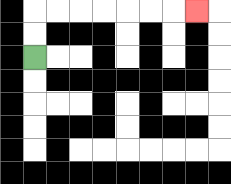{'start': '[1, 2]', 'end': '[8, 0]', 'path_directions': 'U,U,R,R,R,R,R,R,R', 'path_coordinates': '[[1, 2], [1, 1], [1, 0], [2, 0], [3, 0], [4, 0], [5, 0], [6, 0], [7, 0], [8, 0]]'}